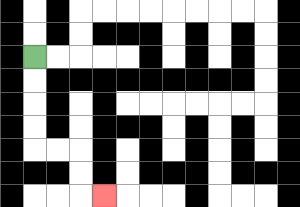{'start': '[1, 2]', 'end': '[4, 8]', 'path_directions': 'D,D,D,D,R,R,D,D,R', 'path_coordinates': '[[1, 2], [1, 3], [1, 4], [1, 5], [1, 6], [2, 6], [3, 6], [3, 7], [3, 8], [4, 8]]'}